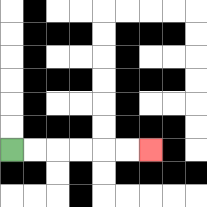{'start': '[0, 6]', 'end': '[6, 6]', 'path_directions': 'R,R,R,R,R,R', 'path_coordinates': '[[0, 6], [1, 6], [2, 6], [3, 6], [4, 6], [5, 6], [6, 6]]'}